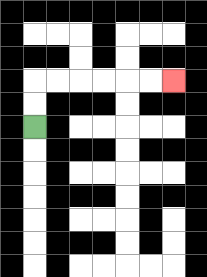{'start': '[1, 5]', 'end': '[7, 3]', 'path_directions': 'U,U,R,R,R,R,R,R', 'path_coordinates': '[[1, 5], [1, 4], [1, 3], [2, 3], [3, 3], [4, 3], [5, 3], [6, 3], [7, 3]]'}